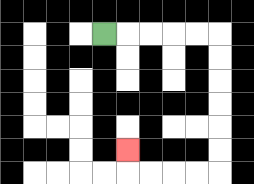{'start': '[4, 1]', 'end': '[5, 6]', 'path_directions': 'R,R,R,R,R,D,D,D,D,D,D,L,L,L,L,U', 'path_coordinates': '[[4, 1], [5, 1], [6, 1], [7, 1], [8, 1], [9, 1], [9, 2], [9, 3], [9, 4], [9, 5], [9, 6], [9, 7], [8, 7], [7, 7], [6, 7], [5, 7], [5, 6]]'}